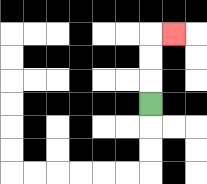{'start': '[6, 4]', 'end': '[7, 1]', 'path_directions': 'U,U,U,R', 'path_coordinates': '[[6, 4], [6, 3], [6, 2], [6, 1], [7, 1]]'}